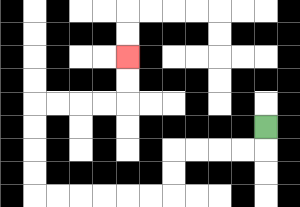{'start': '[11, 5]', 'end': '[5, 2]', 'path_directions': 'D,L,L,L,L,D,D,L,L,L,L,L,L,U,U,U,U,R,R,R,R,U,U', 'path_coordinates': '[[11, 5], [11, 6], [10, 6], [9, 6], [8, 6], [7, 6], [7, 7], [7, 8], [6, 8], [5, 8], [4, 8], [3, 8], [2, 8], [1, 8], [1, 7], [1, 6], [1, 5], [1, 4], [2, 4], [3, 4], [4, 4], [5, 4], [5, 3], [5, 2]]'}